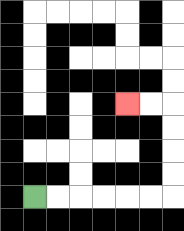{'start': '[1, 8]', 'end': '[5, 4]', 'path_directions': 'R,R,R,R,R,R,U,U,U,U,L,L', 'path_coordinates': '[[1, 8], [2, 8], [3, 8], [4, 8], [5, 8], [6, 8], [7, 8], [7, 7], [7, 6], [7, 5], [7, 4], [6, 4], [5, 4]]'}